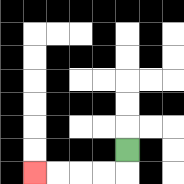{'start': '[5, 6]', 'end': '[1, 7]', 'path_directions': 'D,L,L,L,L', 'path_coordinates': '[[5, 6], [5, 7], [4, 7], [3, 7], [2, 7], [1, 7]]'}